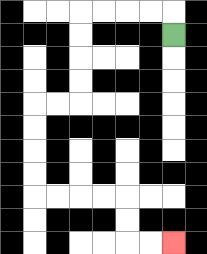{'start': '[7, 1]', 'end': '[7, 10]', 'path_directions': 'U,L,L,L,L,D,D,D,D,L,L,D,D,D,D,R,R,R,R,D,D,R,R', 'path_coordinates': '[[7, 1], [7, 0], [6, 0], [5, 0], [4, 0], [3, 0], [3, 1], [3, 2], [3, 3], [3, 4], [2, 4], [1, 4], [1, 5], [1, 6], [1, 7], [1, 8], [2, 8], [3, 8], [4, 8], [5, 8], [5, 9], [5, 10], [6, 10], [7, 10]]'}